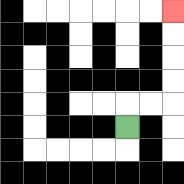{'start': '[5, 5]', 'end': '[7, 0]', 'path_directions': 'U,R,R,U,U,U,U', 'path_coordinates': '[[5, 5], [5, 4], [6, 4], [7, 4], [7, 3], [7, 2], [7, 1], [7, 0]]'}